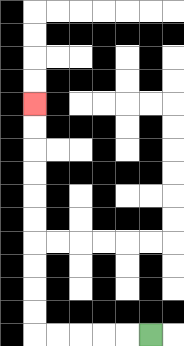{'start': '[6, 14]', 'end': '[1, 4]', 'path_directions': 'L,L,L,L,L,U,U,U,U,U,U,U,U,U,U', 'path_coordinates': '[[6, 14], [5, 14], [4, 14], [3, 14], [2, 14], [1, 14], [1, 13], [1, 12], [1, 11], [1, 10], [1, 9], [1, 8], [1, 7], [1, 6], [1, 5], [1, 4]]'}